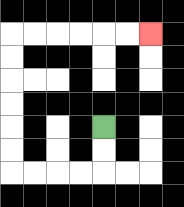{'start': '[4, 5]', 'end': '[6, 1]', 'path_directions': 'D,D,L,L,L,L,U,U,U,U,U,U,R,R,R,R,R,R', 'path_coordinates': '[[4, 5], [4, 6], [4, 7], [3, 7], [2, 7], [1, 7], [0, 7], [0, 6], [0, 5], [0, 4], [0, 3], [0, 2], [0, 1], [1, 1], [2, 1], [3, 1], [4, 1], [5, 1], [6, 1]]'}